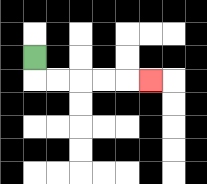{'start': '[1, 2]', 'end': '[6, 3]', 'path_directions': 'D,R,R,R,R,R', 'path_coordinates': '[[1, 2], [1, 3], [2, 3], [3, 3], [4, 3], [5, 3], [6, 3]]'}